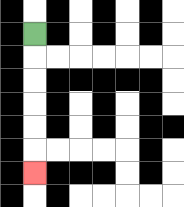{'start': '[1, 1]', 'end': '[1, 7]', 'path_directions': 'D,D,D,D,D,D', 'path_coordinates': '[[1, 1], [1, 2], [1, 3], [1, 4], [1, 5], [1, 6], [1, 7]]'}